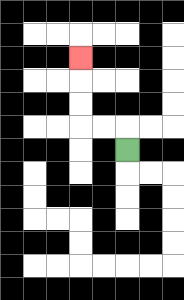{'start': '[5, 6]', 'end': '[3, 2]', 'path_directions': 'U,L,L,U,U,U', 'path_coordinates': '[[5, 6], [5, 5], [4, 5], [3, 5], [3, 4], [3, 3], [3, 2]]'}